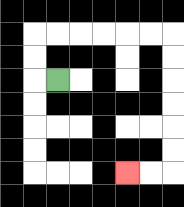{'start': '[2, 3]', 'end': '[5, 7]', 'path_directions': 'L,U,U,R,R,R,R,R,R,D,D,D,D,D,D,L,L', 'path_coordinates': '[[2, 3], [1, 3], [1, 2], [1, 1], [2, 1], [3, 1], [4, 1], [5, 1], [6, 1], [7, 1], [7, 2], [7, 3], [7, 4], [7, 5], [7, 6], [7, 7], [6, 7], [5, 7]]'}